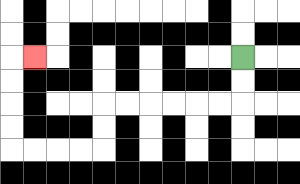{'start': '[10, 2]', 'end': '[1, 2]', 'path_directions': 'D,D,L,L,L,L,L,L,D,D,L,L,L,L,U,U,U,U,R', 'path_coordinates': '[[10, 2], [10, 3], [10, 4], [9, 4], [8, 4], [7, 4], [6, 4], [5, 4], [4, 4], [4, 5], [4, 6], [3, 6], [2, 6], [1, 6], [0, 6], [0, 5], [0, 4], [0, 3], [0, 2], [1, 2]]'}